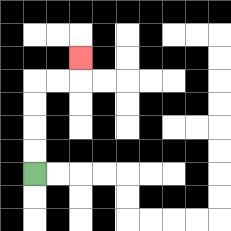{'start': '[1, 7]', 'end': '[3, 2]', 'path_directions': 'U,U,U,U,R,R,U', 'path_coordinates': '[[1, 7], [1, 6], [1, 5], [1, 4], [1, 3], [2, 3], [3, 3], [3, 2]]'}